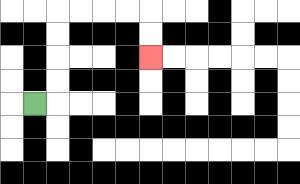{'start': '[1, 4]', 'end': '[6, 2]', 'path_directions': 'R,U,U,U,U,R,R,R,R,D,D', 'path_coordinates': '[[1, 4], [2, 4], [2, 3], [2, 2], [2, 1], [2, 0], [3, 0], [4, 0], [5, 0], [6, 0], [6, 1], [6, 2]]'}